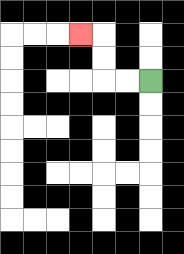{'start': '[6, 3]', 'end': '[3, 1]', 'path_directions': 'L,L,U,U,L', 'path_coordinates': '[[6, 3], [5, 3], [4, 3], [4, 2], [4, 1], [3, 1]]'}